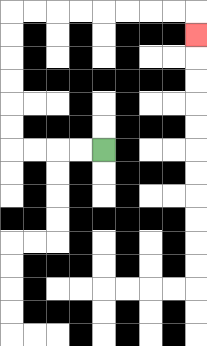{'start': '[4, 6]', 'end': '[8, 1]', 'path_directions': 'L,L,L,L,U,U,U,U,U,U,R,R,R,R,R,R,R,R,D', 'path_coordinates': '[[4, 6], [3, 6], [2, 6], [1, 6], [0, 6], [0, 5], [0, 4], [0, 3], [0, 2], [0, 1], [0, 0], [1, 0], [2, 0], [3, 0], [4, 0], [5, 0], [6, 0], [7, 0], [8, 0], [8, 1]]'}